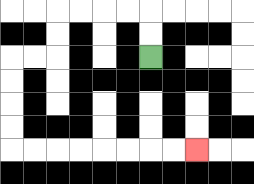{'start': '[6, 2]', 'end': '[8, 6]', 'path_directions': 'U,U,L,L,L,L,D,D,L,L,D,D,D,D,R,R,R,R,R,R,R,R', 'path_coordinates': '[[6, 2], [6, 1], [6, 0], [5, 0], [4, 0], [3, 0], [2, 0], [2, 1], [2, 2], [1, 2], [0, 2], [0, 3], [0, 4], [0, 5], [0, 6], [1, 6], [2, 6], [3, 6], [4, 6], [5, 6], [6, 6], [7, 6], [8, 6]]'}